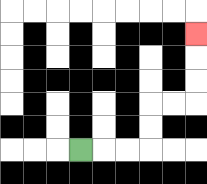{'start': '[3, 6]', 'end': '[8, 1]', 'path_directions': 'R,R,R,U,U,R,R,U,U,U', 'path_coordinates': '[[3, 6], [4, 6], [5, 6], [6, 6], [6, 5], [6, 4], [7, 4], [8, 4], [8, 3], [8, 2], [8, 1]]'}